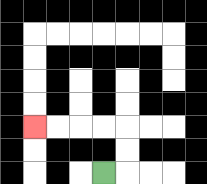{'start': '[4, 7]', 'end': '[1, 5]', 'path_directions': 'R,U,U,L,L,L,L', 'path_coordinates': '[[4, 7], [5, 7], [5, 6], [5, 5], [4, 5], [3, 5], [2, 5], [1, 5]]'}